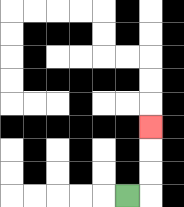{'start': '[5, 8]', 'end': '[6, 5]', 'path_directions': 'R,U,U,U', 'path_coordinates': '[[5, 8], [6, 8], [6, 7], [6, 6], [6, 5]]'}